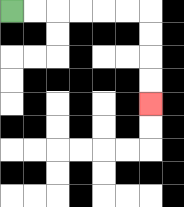{'start': '[0, 0]', 'end': '[6, 4]', 'path_directions': 'R,R,R,R,R,R,D,D,D,D', 'path_coordinates': '[[0, 0], [1, 0], [2, 0], [3, 0], [4, 0], [5, 0], [6, 0], [6, 1], [6, 2], [6, 3], [6, 4]]'}